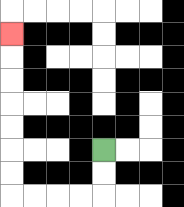{'start': '[4, 6]', 'end': '[0, 1]', 'path_directions': 'D,D,L,L,L,L,U,U,U,U,U,U,U', 'path_coordinates': '[[4, 6], [4, 7], [4, 8], [3, 8], [2, 8], [1, 8], [0, 8], [0, 7], [0, 6], [0, 5], [0, 4], [0, 3], [0, 2], [0, 1]]'}